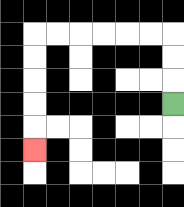{'start': '[7, 4]', 'end': '[1, 6]', 'path_directions': 'U,U,U,L,L,L,L,L,L,D,D,D,D,D', 'path_coordinates': '[[7, 4], [7, 3], [7, 2], [7, 1], [6, 1], [5, 1], [4, 1], [3, 1], [2, 1], [1, 1], [1, 2], [1, 3], [1, 4], [1, 5], [1, 6]]'}